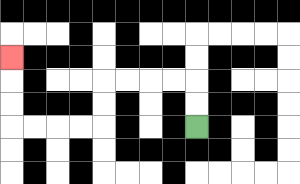{'start': '[8, 5]', 'end': '[0, 2]', 'path_directions': 'U,U,L,L,L,L,D,D,L,L,L,L,U,U,U', 'path_coordinates': '[[8, 5], [8, 4], [8, 3], [7, 3], [6, 3], [5, 3], [4, 3], [4, 4], [4, 5], [3, 5], [2, 5], [1, 5], [0, 5], [0, 4], [0, 3], [0, 2]]'}